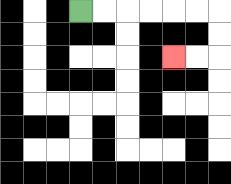{'start': '[3, 0]', 'end': '[7, 2]', 'path_directions': 'R,R,R,R,R,R,D,D,L,L', 'path_coordinates': '[[3, 0], [4, 0], [5, 0], [6, 0], [7, 0], [8, 0], [9, 0], [9, 1], [9, 2], [8, 2], [7, 2]]'}